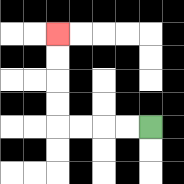{'start': '[6, 5]', 'end': '[2, 1]', 'path_directions': 'L,L,L,L,U,U,U,U', 'path_coordinates': '[[6, 5], [5, 5], [4, 5], [3, 5], [2, 5], [2, 4], [2, 3], [2, 2], [2, 1]]'}